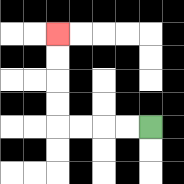{'start': '[6, 5]', 'end': '[2, 1]', 'path_directions': 'L,L,L,L,U,U,U,U', 'path_coordinates': '[[6, 5], [5, 5], [4, 5], [3, 5], [2, 5], [2, 4], [2, 3], [2, 2], [2, 1]]'}